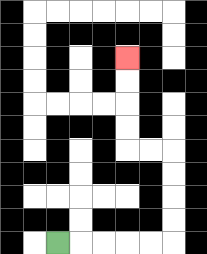{'start': '[2, 10]', 'end': '[5, 2]', 'path_directions': 'R,R,R,R,R,U,U,U,U,L,L,U,U,U,U', 'path_coordinates': '[[2, 10], [3, 10], [4, 10], [5, 10], [6, 10], [7, 10], [7, 9], [7, 8], [7, 7], [7, 6], [6, 6], [5, 6], [5, 5], [5, 4], [5, 3], [5, 2]]'}